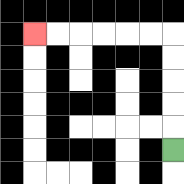{'start': '[7, 6]', 'end': '[1, 1]', 'path_directions': 'U,U,U,U,U,L,L,L,L,L,L', 'path_coordinates': '[[7, 6], [7, 5], [7, 4], [7, 3], [7, 2], [7, 1], [6, 1], [5, 1], [4, 1], [3, 1], [2, 1], [1, 1]]'}